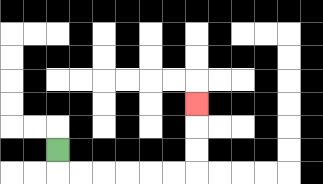{'start': '[2, 6]', 'end': '[8, 4]', 'path_directions': 'D,R,R,R,R,R,R,U,U,U', 'path_coordinates': '[[2, 6], [2, 7], [3, 7], [4, 7], [5, 7], [6, 7], [7, 7], [8, 7], [8, 6], [8, 5], [8, 4]]'}